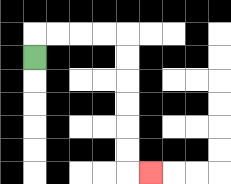{'start': '[1, 2]', 'end': '[6, 7]', 'path_directions': 'U,R,R,R,R,D,D,D,D,D,D,R', 'path_coordinates': '[[1, 2], [1, 1], [2, 1], [3, 1], [4, 1], [5, 1], [5, 2], [5, 3], [5, 4], [5, 5], [5, 6], [5, 7], [6, 7]]'}